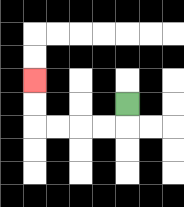{'start': '[5, 4]', 'end': '[1, 3]', 'path_directions': 'D,L,L,L,L,U,U', 'path_coordinates': '[[5, 4], [5, 5], [4, 5], [3, 5], [2, 5], [1, 5], [1, 4], [1, 3]]'}